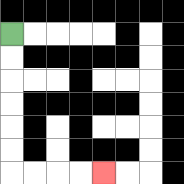{'start': '[0, 1]', 'end': '[4, 7]', 'path_directions': 'D,D,D,D,D,D,R,R,R,R', 'path_coordinates': '[[0, 1], [0, 2], [0, 3], [0, 4], [0, 5], [0, 6], [0, 7], [1, 7], [2, 7], [3, 7], [4, 7]]'}